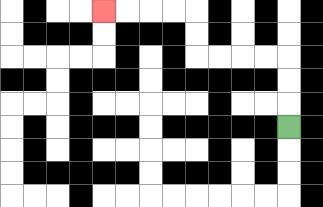{'start': '[12, 5]', 'end': '[4, 0]', 'path_directions': 'U,U,U,L,L,L,L,U,U,L,L,L,L', 'path_coordinates': '[[12, 5], [12, 4], [12, 3], [12, 2], [11, 2], [10, 2], [9, 2], [8, 2], [8, 1], [8, 0], [7, 0], [6, 0], [5, 0], [4, 0]]'}